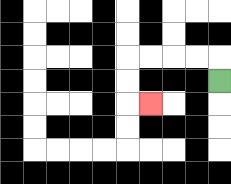{'start': '[9, 3]', 'end': '[6, 4]', 'path_directions': 'U,L,L,L,L,D,D,R', 'path_coordinates': '[[9, 3], [9, 2], [8, 2], [7, 2], [6, 2], [5, 2], [5, 3], [5, 4], [6, 4]]'}